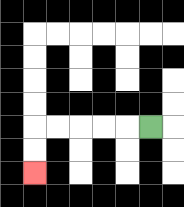{'start': '[6, 5]', 'end': '[1, 7]', 'path_directions': 'L,L,L,L,L,D,D', 'path_coordinates': '[[6, 5], [5, 5], [4, 5], [3, 5], [2, 5], [1, 5], [1, 6], [1, 7]]'}